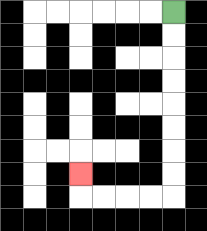{'start': '[7, 0]', 'end': '[3, 7]', 'path_directions': 'D,D,D,D,D,D,D,D,L,L,L,L,U', 'path_coordinates': '[[7, 0], [7, 1], [7, 2], [7, 3], [7, 4], [7, 5], [7, 6], [7, 7], [7, 8], [6, 8], [5, 8], [4, 8], [3, 8], [3, 7]]'}